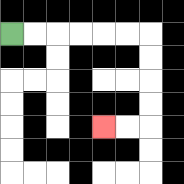{'start': '[0, 1]', 'end': '[4, 5]', 'path_directions': 'R,R,R,R,R,R,D,D,D,D,L,L', 'path_coordinates': '[[0, 1], [1, 1], [2, 1], [3, 1], [4, 1], [5, 1], [6, 1], [6, 2], [6, 3], [6, 4], [6, 5], [5, 5], [4, 5]]'}